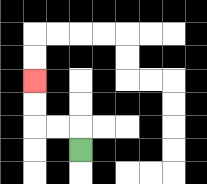{'start': '[3, 6]', 'end': '[1, 3]', 'path_directions': 'U,L,L,U,U', 'path_coordinates': '[[3, 6], [3, 5], [2, 5], [1, 5], [1, 4], [1, 3]]'}